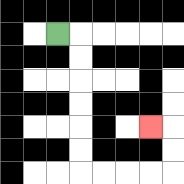{'start': '[2, 1]', 'end': '[6, 5]', 'path_directions': 'R,D,D,D,D,D,D,R,R,R,R,U,U,L', 'path_coordinates': '[[2, 1], [3, 1], [3, 2], [3, 3], [3, 4], [3, 5], [3, 6], [3, 7], [4, 7], [5, 7], [6, 7], [7, 7], [7, 6], [7, 5], [6, 5]]'}